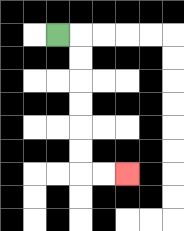{'start': '[2, 1]', 'end': '[5, 7]', 'path_directions': 'R,D,D,D,D,D,D,R,R', 'path_coordinates': '[[2, 1], [3, 1], [3, 2], [3, 3], [3, 4], [3, 5], [3, 6], [3, 7], [4, 7], [5, 7]]'}